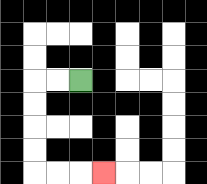{'start': '[3, 3]', 'end': '[4, 7]', 'path_directions': 'L,L,D,D,D,D,R,R,R', 'path_coordinates': '[[3, 3], [2, 3], [1, 3], [1, 4], [1, 5], [1, 6], [1, 7], [2, 7], [3, 7], [4, 7]]'}